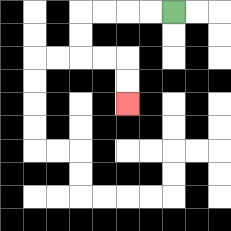{'start': '[7, 0]', 'end': '[5, 4]', 'path_directions': 'L,L,L,L,D,D,R,R,D,D', 'path_coordinates': '[[7, 0], [6, 0], [5, 0], [4, 0], [3, 0], [3, 1], [3, 2], [4, 2], [5, 2], [5, 3], [5, 4]]'}